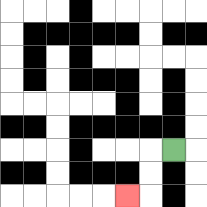{'start': '[7, 6]', 'end': '[5, 8]', 'path_directions': 'L,D,D,L', 'path_coordinates': '[[7, 6], [6, 6], [6, 7], [6, 8], [5, 8]]'}